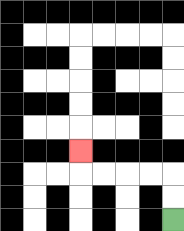{'start': '[7, 9]', 'end': '[3, 6]', 'path_directions': 'U,U,L,L,L,L,U', 'path_coordinates': '[[7, 9], [7, 8], [7, 7], [6, 7], [5, 7], [4, 7], [3, 7], [3, 6]]'}